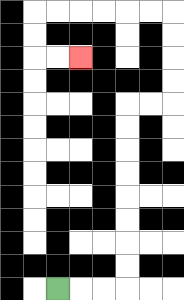{'start': '[2, 12]', 'end': '[3, 2]', 'path_directions': 'R,R,R,U,U,U,U,U,U,U,U,R,R,U,U,U,U,L,L,L,L,L,L,D,D,R,R', 'path_coordinates': '[[2, 12], [3, 12], [4, 12], [5, 12], [5, 11], [5, 10], [5, 9], [5, 8], [5, 7], [5, 6], [5, 5], [5, 4], [6, 4], [7, 4], [7, 3], [7, 2], [7, 1], [7, 0], [6, 0], [5, 0], [4, 0], [3, 0], [2, 0], [1, 0], [1, 1], [1, 2], [2, 2], [3, 2]]'}